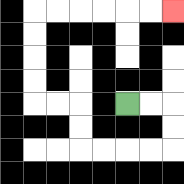{'start': '[5, 4]', 'end': '[7, 0]', 'path_directions': 'R,R,D,D,L,L,L,L,U,U,L,L,U,U,U,U,R,R,R,R,R,R', 'path_coordinates': '[[5, 4], [6, 4], [7, 4], [7, 5], [7, 6], [6, 6], [5, 6], [4, 6], [3, 6], [3, 5], [3, 4], [2, 4], [1, 4], [1, 3], [1, 2], [1, 1], [1, 0], [2, 0], [3, 0], [4, 0], [5, 0], [6, 0], [7, 0]]'}